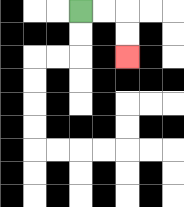{'start': '[3, 0]', 'end': '[5, 2]', 'path_directions': 'R,R,D,D', 'path_coordinates': '[[3, 0], [4, 0], [5, 0], [5, 1], [5, 2]]'}